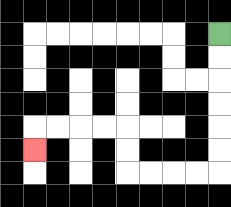{'start': '[9, 1]', 'end': '[1, 6]', 'path_directions': 'D,D,D,D,D,D,L,L,L,L,U,U,L,L,L,L,D', 'path_coordinates': '[[9, 1], [9, 2], [9, 3], [9, 4], [9, 5], [9, 6], [9, 7], [8, 7], [7, 7], [6, 7], [5, 7], [5, 6], [5, 5], [4, 5], [3, 5], [2, 5], [1, 5], [1, 6]]'}